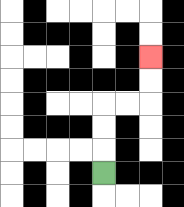{'start': '[4, 7]', 'end': '[6, 2]', 'path_directions': 'U,U,U,R,R,U,U', 'path_coordinates': '[[4, 7], [4, 6], [4, 5], [4, 4], [5, 4], [6, 4], [6, 3], [6, 2]]'}